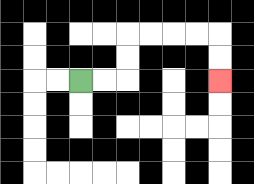{'start': '[3, 3]', 'end': '[9, 3]', 'path_directions': 'R,R,U,U,R,R,R,R,D,D', 'path_coordinates': '[[3, 3], [4, 3], [5, 3], [5, 2], [5, 1], [6, 1], [7, 1], [8, 1], [9, 1], [9, 2], [9, 3]]'}